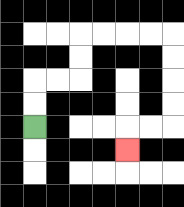{'start': '[1, 5]', 'end': '[5, 6]', 'path_directions': 'U,U,R,R,U,U,R,R,R,R,D,D,D,D,L,L,D', 'path_coordinates': '[[1, 5], [1, 4], [1, 3], [2, 3], [3, 3], [3, 2], [3, 1], [4, 1], [5, 1], [6, 1], [7, 1], [7, 2], [7, 3], [7, 4], [7, 5], [6, 5], [5, 5], [5, 6]]'}